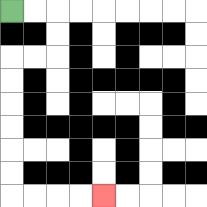{'start': '[0, 0]', 'end': '[4, 8]', 'path_directions': 'R,R,D,D,L,L,D,D,D,D,D,D,R,R,R,R', 'path_coordinates': '[[0, 0], [1, 0], [2, 0], [2, 1], [2, 2], [1, 2], [0, 2], [0, 3], [0, 4], [0, 5], [0, 6], [0, 7], [0, 8], [1, 8], [2, 8], [3, 8], [4, 8]]'}